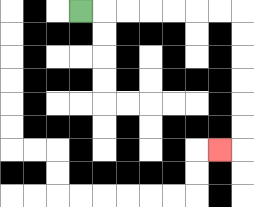{'start': '[3, 0]', 'end': '[9, 6]', 'path_directions': 'R,R,R,R,R,R,R,D,D,D,D,D,D,L', 'path_coordinates': '[[3, 0], [4, 0], [5, 0], [6, 0], [7, 0], [8, 0], [9, 0], [10, 0], [10, 1], [10, 2], [10, 3], [10, 4], [10, 5], [10, 6], [9, 6]]'}